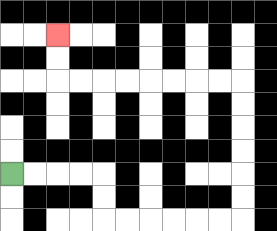{'start': '[0, 7]', 'end': '[2, 1]', 'path_directions': 'R,R,R,R,D,D,R,R,R,R,R,R,U,U,U,U,U,U,L,L,L,L,L,L,L,L,U,U', 'path_coordinates': '[[0, 7], [1, 7], [2, 7], [3, 7], [4, 7], [4, 8], [4, 9], [5, 9], [6, 9], [7, 9], [8, 9], [9, 9], [10, 9], [10, 8], [10, 7], [10, 6], [10, 5], [10, 4], [10, 3], [9, 3], [8, 3], [7, 3], [6, 3], [5, 3], [4, 3], [3, 3], [2, 3], [2, 2], [2, 1]]'}